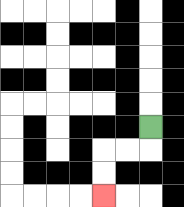{'start': '[6, 5]', 'end': '[4, 8]', 'path_directions': 'D,L,L,D,D', 'path_coordinates': '[[6, 5], [6, 6], [5, 6], [4, 6], [4, 7], [4, 8]]'}